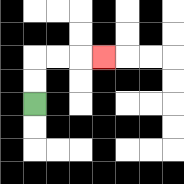{'start': '[1, 4]', 'end': '[4, 2]', 'path_directions': 'U,U,R,R,R', 'path_coordinates': '[[1, 4], [1, 3], [1, 2], [2, 2], [3, 2], [4, 2]]'}